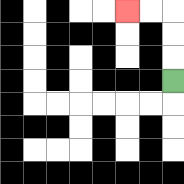{'start': '[7, 3]', 'end': '[5, 0]', 'path_directions': 'U,U,U,L,L', 'path_coordinates': '[[7, 3], [7, 2], [7, 1], [7, 0], [6, 0], [5, 0]]'}